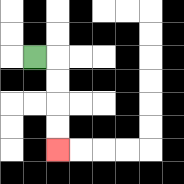{'start': '[1, 2]', 'end': '[2, 6]', 'path_directions': 'R,D,D,D,D', 'path_coordinates': '[[1, 2], [2, 2], [2, 3], [2, 4], [2, 5], [2, 6]]'}